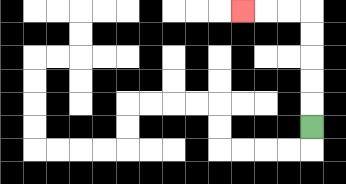{'start': '[13, 5]', 'end': '[10, 0]', 'path_directions': 'U,U,U,U,U,L,L,L', 'path_coordinates': '[[13, 5], [13, 4], [13, 3], [13, 2], [13, 1], [13, 0], [12, 0], [11, 0], [10, 0]]'}